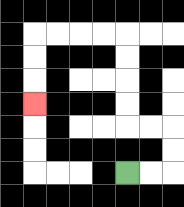{'start': '[5, 7]', 'end': '[1, 4]', 'path_directions': 'R,R,U,U,L,L,U,U,U,U,L,L,L,L,D,D,D', 'path_coordinates': '[[5, 7], [6, 7], [7, 7], [7, 6], [7, 5], [6, 5], [5, 5], [5, 4], [5, 3], [5, 2], [5, 1], [4, 1], [3, 1], [2, 1], [1, 1], [1, 2], [1, 3], [1, 4]]'}